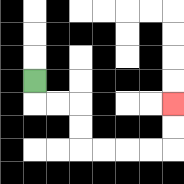{'start': '[1, 3]', 'end': '[7, 4]', 'path_directions': 'D,R,R,D,D,R,R,R,R,U,U', 'path_coordinates': '[[1, 3], [1, 4], [2, 4], [3, 4], [3, 5], [3, 6], [4, 6], [5, 6], [6, 6], [7, 6], [7, 5], [7, 4]]'}